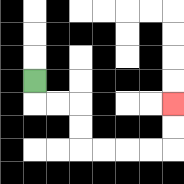{'start': '[1, 3]', 'end': '[7, 4]', 'path_directions': 'D,R,R,D,D,R,R,R,R,U,U', 'path_coordinates': '[[1, 3], [1, 4], [2, 4], [3, 4], [3, 5], [3, 6], [4, 6], [5, 6], [6, 6], [7, 6], [7, 5], [7, 4]]'}